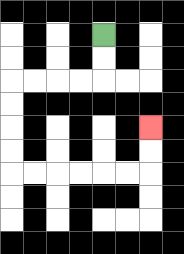{'start': '[4, 1]', 'end': '[6, 5]', 'path_directions': 'D,D,L,L,L,L,D,D,D,D,R,R,R,R,R,R,U,U', 'path_coordinates': '[[4, 1], [4, 2], [4, 3], [3, 3], [2, 3], [1, 3], [0, 3], [0, 4], [0, 5], [0, 6], [0, 7], [1, 7], [2, 7], [3, 7], [4, 7], [5, 7], [6, 7], [6, 6], [6, 5]]'}